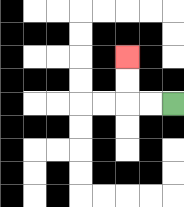{'start': '[7, 4]', 'end': '[5, 2]', 'path_directions': 'L,L,U,U', 'path_coordinates': '[[7, 4], [6, 4], [5, 4], [5, 3], [5, 2]]'}